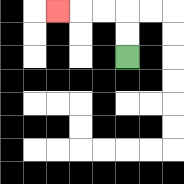{'start': '[5, 2]', 'end': '[2, 0]', 'path_directions': 'U,U,L,L,L', 'path_coordinates': '[[5, 2], [5, 1], [5, 0], [4, 0], [3, 0], [2, 0]]'}